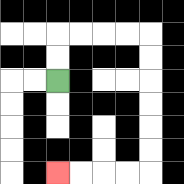{'start': '[2, 3]', 'end': '[2, 7]', 'path_directions': 'U,U,R,R,R,R,D,D,D,D,D,D,L,L,L,L', 'path_coordinates': '[[2, 3], [2, 2], [2, 1], [3, 1], [4, 1], [5, 1], [6, 1], [6, 2], [6, 3], [6, 4], [6, 5], [6, 6], [6, 7], [5, 7], [4, 7], [3, 7], [2, 7]]'}